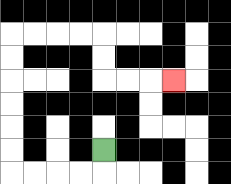{'start': '[4, 6]', 'end': '[7, 3]', 'path_directions': 'D,L,L,L,L,U,U,U,U,U,U,R,R,R,R,D,D,R,R,R', 'path_coordinates': '[[4, 6], [4, 7], [3, 7], [2, 7], [1, 7], [0, 7], [0, 6], [0, 5], [0, 4], [0, 3], [0, 2], [0, 1], [1, 1], [2, 1], [3, 1], [4, 1], [4, 2], [4, 3], [5, 3], [6, 3], [7, 3]]'}